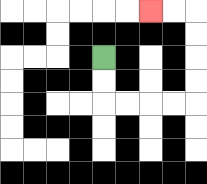{'start': '[4, 2]', 'end': '[6, 0]', 'path_directions': 'D,D,R,R,R,R,U,U,U,U,L,L', 'path_coordinates': '[[4, 2], [4, 3], [4, 4], [5, 4], [6, 4], [7, 4], [8, 4], [8, 3], [8, 2], [8, 1], [8, 0], [7, 0], [6, 0]]'}